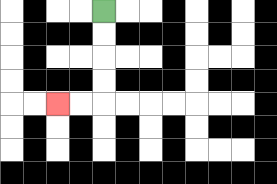{'start': '[4, 0]', 'end': '[2, 4]', 'path_directions': 'D,D,D,D,L,L', 'path_coordinates': '[[4, 0], [4, 1], [4, 2], [4, 3], [4, 4], [3, 4], [2, 4]]'}